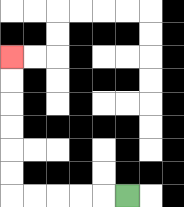{'start': '[5, 8]', 'end': '[0, 2]', 'path_directions': 'L,L,L,L,L,U,U,U,U,U,U', 'path_coordinates': '[[5, 8], [4, 8], [3, 8], [2, 8], [1, 8], [0, 8], [0, 7], [0, 6], [0, 5], [0, 4], [0, 3], [0, 2]]'}